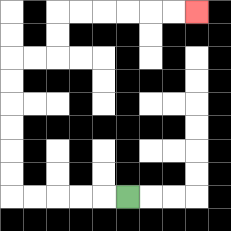{'start': '[5, 8]', 'end': '[8, 0]', 'path_directions': 'L,L,L,L,L,U,U,U,U,U,U,R,R,U,U,R,R,R,R,R,R', 'path_coordinates': '[[5, 8], [4, 8], [3, 8], [2, 8], [1, 8], [0, 8], [0, 7], [0, 6], [0, 5], [0, 4], [0, 3], [0, 2], [1, 2], [2, 2], [2, 1], [2, 0], [3, 0], [4, 0], [5, 0], [6, 0], [7, 0], [8, 0]]'}